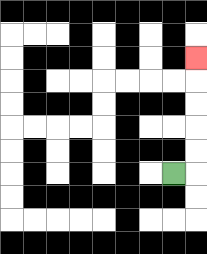{'start': '[7, 7]', 'end': '[8, 2]', 'path_directions': 'R,U,U,U,U,U', 'path_coordinates': '[[7, 7], [8, 7], [8, 6], [8, 5], [8, 4], [8, 3], [8, 2]]'}